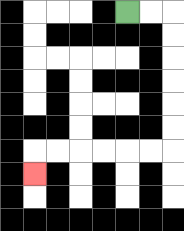{'start': '[5, 0]', 'end': '[1, 7]', 'path_directions': 'R,R,D,D,D,D,D,D,L,L,L,L,L,L,D', 'path_coordinates': '[[5, 0], [6, 0], [7, 0], [7, 1], [7, 2], [7, 3], [7, 4], [7, 5], [7, 6], [6, 6], [5, 6], [4, 6], [3, 6], [2, 6], [1, 6], [1, 7]]'}